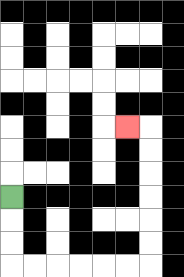{'start': '[0, 8]', 'end': '[5, 5]', 'path_directions': 'D,D,D,R,R,R,R,R,R,U,U,U,U,U,U,L', 'path_coordinates': '[[0, 8], [0, 9], [0, 10], [0, 11], [1, 11], [2, 11], [3, 11], [4, 11], [5, 11], [6, 11], [6, 10], [6, 9], [6, 8], [6, 7], [6, 6], [6, 5], [5, 5]]'}